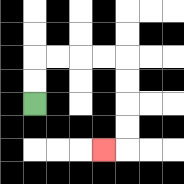{'start': '[1, 4]', 'end': '[4, 6]', 'path_directions': 'U,U,R,R,R,R,D,D,D,D,L', 'path_coordinates': '[[1, 4], [1, 3], [1, 2], [2, 2], [3, 2], [4, 2], [5, 2], [5, 3], [5, 4], [5, 5], [5, 6], [4, 6]]'}